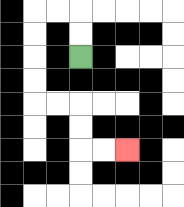{'start': '[3, 2]', 'end': '[5, 6]', 'path_directions': 'U,U,L,L,D,D,D,D,R,R,D,D,R,R', 'path_coordinates': '[[3, 2], [3, 1], [3, 0], [2, 0], [1, 0], [1, 1], [1, 2], [1, 3], [1, 4], [2, 4], [3, 4], [3, 5], [3, 6], [4, 6], [5, 6]]'}